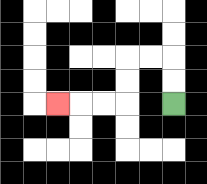{'start': '[7, 4]', 'end': '[2, 4]', 'path_directions': 'U,U,L,L,D,D,L,L,L', 'path_coordinates': '[[7, 4], [7, 3], [7, 2], [6, 2], [5, 2], [5, 3], [5, 4], [4, 4], [3, 4], [2, 4]]'}